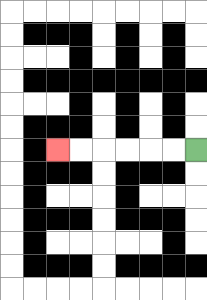{'start': '[8, 6]', 'end': '[2, 6]', 'path_directions': 'L,L,L,L,L,L', 'path_coordinates': '[[8, 6], [7, 6], [6, 6], [5, 6], [4, 6], [3, 6], [2, 6]]'}